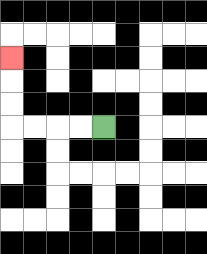{'start': '[4, 5]', 'end': '[0, 2]', 'path_directions': 'L,L,L,L,U,U,U', 'path_coordinates': '[[4, 5], [3, 5], [2, 5], [1, 5], [0, 5], [0, 4], [0, 3], [0, 2]]'}